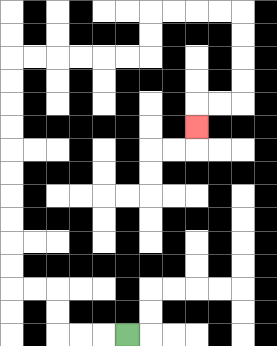{'start': '[5, 14]', 'end': '[8, 5]', 'path_directions': 'L,L,L,U,U,L,L,U,U,U,U,U,U,U,U,U,U,R,R,R,R,R,R,U,U,R,R,R,R,D,D,D,D,L,L,D', 'path_coordinates': '[[5, 14], [4, 14], [3, 14], [2, 14], [2, 13], [2, 12], [1, 12], [0, 12], [0, 11], [0, 10], [0, 9], [0, 8], [0, 7], [0, 6], [0, 5], [0, 4], [0, 3], [0, 2], [1, 2], [2, 2], [3, 2], [4, 2], [5, 2], [6, 2], [6, 1], [6, 0], [7, 0], [8, 0], [9, 0], [10, 0], [10, 1], [10, 2], [10, 3], [10, 4], [9, 4], [8, 4], [8, 5]]'}